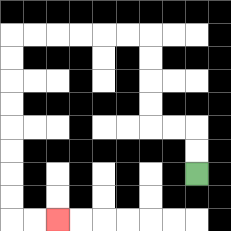{'start': '[8, 7]', 'end': '[2, 9]', 'path_directions': 'U,U,L,L,U,U,U,U,L,L,L,L,L,L,D,D,D,D,D,D,D,D,R,R', 'path_coordinates': '[[8, 7], [8, 6], [8, 5], [7, 5], [6, 5], [6, 4], [6, 3], [6, 2], [6, 1], [5, 1], [4, 1], [3, 1], [2, 1], [1, 1], [0, 1], [0, 2], [0, 3], [0, 4], [0, 5], [0, 6], [0, 7], [0, 8], [0, 9], [1, 9], [2, 9]]'}